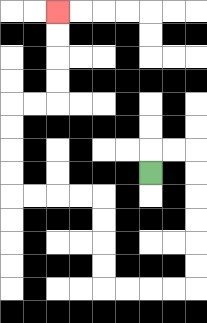{'start': '[6, 7]', 'end': '[2, 0]', 'path_directions': 'U,R,R,D,D,D,D,D,D,L,L,L,L,U,U,U,U,L,L,L,L,U,U,U,U,R,R,U,U,U,U', 'path_coordinates': '[[6, 7], [6, 6], [7, 6], [8, 6], [8, 7], [8, 8], [8, 9], [8, 10], [8, 11], [8, 12], [7, 12], [6, 12], [5, 12], [4, 12], [4, 11], [4, 10], [4, 9], [4, 8], [3, 8], [2, 8], [1, 8], [0, 8], [0, 7], [0, 6], [0, 5], [0, 4], [1, 4], [2, 4], [2, 3], [2, 2], [2, 1], [2, 0]]'}